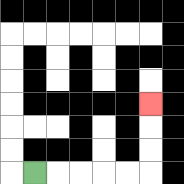{'start': '[1, 7]', 'end': '[6, 4]', 'path_directions': 'R,R,R,R,R,U,U,U', 'path_coordinates': '[[1, 7], [2, 7], [3, 7], [4, 7], [5, 7], [6, 7], [6, 6], [6, 5], [6, 4]]'}